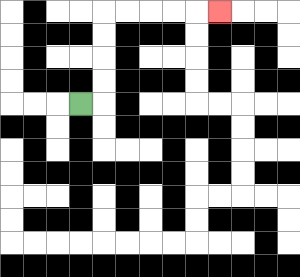{'start': '[3, 4]', 'end': '[9, 0]', 'path_directions': 'R,U,U,U,U,R,R,R,R,R', 'path_coordinates': '[[3, 4], [4, 4], [4, 3], [4, 2], [4, 1], [4, 0], [5, 0], [6, 0], [7, 0], [8, 0], [9, 0]]'}